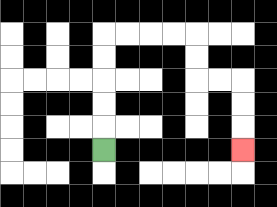{'start': '[4, 6]', 'end': '[10, 6]', 'path_directions': 'U,U,U,U,U,R,R,R,R,D,D,R,R,D,D,D', 'path_coordinates': '[[4, 6], [4, 5], [4, 4], [4, 3], [4, 2], [4, 1], [5, 1], [6, 1], [7, 1], [8, 1], [8, 2], [8, 3], [9, 3], [10, 3], [10, 4], [10, 5], [10, 6]]'}